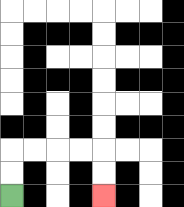{'start': '[0, 8]', 'end': '[4, 8]', 'path_directions': 'U,U,R,R,R,R,D,D', 'path_coordinates': '[[0, 8], [0, 7], [0, 6], [1, 6], [2, 6], [3, 6], [4, 6], [4, 7], [4, 8]]'}